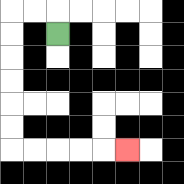{'start': '[2, 1]', 'end': '[5, 6]', 'path_directions': 'U,L,L,D,D,D,D,D,D,R,R,R,R,R', 'path_coordinates': '[[2, 1], [2, 0], [1, 0], [0, 0], [0, 1], [0, 2], [0, 3], [0, 4], [0, 5], [0, 6], [1, 6], [2, 6], [3, 6], [4, 6], [5, 6]]'}